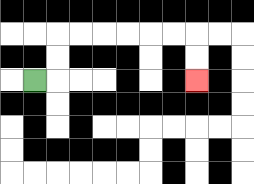{'start': '[1, 3]', 'end': '[8, 3]', 'path_directions': 'R,U,U,R,R,R,R,R,R,D,D', 'path_coordinates': '[[1, 3], [2, 3], [2, 2], [2, 1], [3, 1], [4, 1], [5, 1], [6, 1], [7, 1], [8, 1], [8, 2], [8, 3]]'}